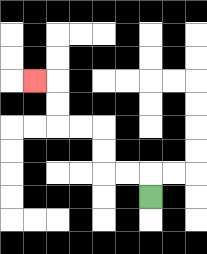{'start': '[6, 8]', 'end': '[1, 3]', 'path_directions': 'U,L,L,U,U,L,L,U,U,L', 'path_coordinates': '[[6, 8], [6, 7], [5, 7], [4, 7], [4, 6], [4, 5], [3, 5], [2, 5], [2, 4], [2, 3], [1, 3]]'}